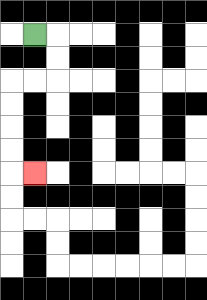{'start': '[1, 1]', 'end': '[1, 7]', 'path_directions': 'R,D,D,L,L,D,D,D,D,R', 'path_coordinates': '[[1, 1], [2, 1], [2, 2], [2, 3], [1, 3], [0, 3], [0, 4], [0, 5], [0, 6], [0, 7], [1, 7]]'}